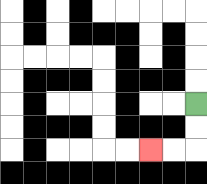{'start': '[8, 4]', 'end': '[6, 6]', 'path_directions': 'D,D,L,L', 'path_coordinates': '[[8, 4], [8, 5], [8, 6], [7, 6], [6, 6]]'}